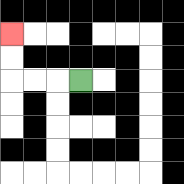{'start': '[3, 3]', 'end': '[0, 1]', 'path_directions': 'L,L,L,U,U', 'path_coordinates': '[[3, 3], [2, 3], [1, 3], [0, 3], [0, 2], [0, 1]]'}